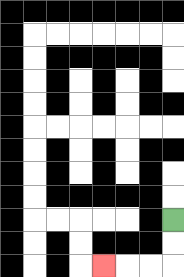{'start': '[7, 9]', 'end': '[4, 11]', 'path_directions': 'D,D,L,L,L', 'path_coordinates': '[[7, 9], [7, 10], [7, 11], [6, 11], [5, 11], [4, 11]]'}